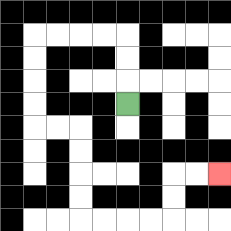{'start': '[5, 4]', 'end': '[9, 7]', 'path_directions': 'U,U,U,L,L,L,L,D,D,D,D,R,R,D,D,D,D,R,R,R,R,U,U,R,R', 'path_coordinates': '[[5, 4], [5, 3], [5, 2], [5, 1], [4, 1], [3, 1], [2, 1], [1, 1], [1, 2], [1, 3], [1, 4], [1, 5], [2, 5], [3, 5], [3, 6], [3, 7], [3, 8], [3, 9], [4, 9], [5, 9], [6, 9], [7, 9], [7, 8], [7, 7], [8, 7], [9, 7]]'}